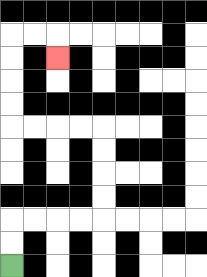{'start': '[0, 11]', 'end': '[2, 2]', 'path_directions': 'U,U,R,R,R,R,U,U,U,U,L,L,L,L,U,U,U,U,R,R,D', 'path_coordinates': '[[0, 11], [0, 10], [0, 9], [1, 9], [2, 9], [3, 9], [4, 9], [4, 8], [4, 7], [4, 6], [4, 5], [3, 5], [2, 5], [1, 5], [0, 5], [0, 4], [0, 3], [0, 2], [0, 1], [1, 1], [2, 1], [2, 2]]'}